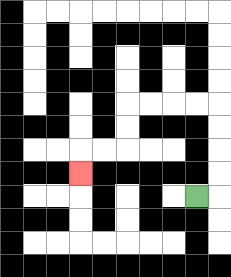{'start': '[8, 8]', 'end': '[3, 7]', 'path_directions': 'R,U,U,U,U,L,L,L,L,D,D,L,L,D', 'path_coordinates': '[[8, 8], [9, 8], [9, 7], [9, 6], [9, 5], [9, 4], [8, 4], [7, 4], [6, 4], [5, 4], [5, 5], [5, 6], [4, 6], [3, 6], [3, 7]]'}